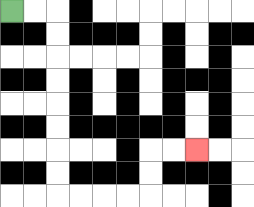{'start': '[0, 0]', 'end': '[8, 6]', 'path_directions': 'R,R,D,D,D,D,D,D,D,D,R,R,R,R,U,U,R,R', 'path_coordinates': '[[0, 0], [1, 0], [2, 0], [2, 1], [2, 2], [2, 3], [2, 4], [2, 5], [2, 6], [2, 7], [2, 8], [3, 8], [4, 8], [5, 8], [6, 8], [6, 7], [6, 6], [7, 6], [8, 6]]'}